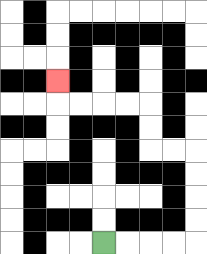{'start': '[4, 10]', 'end': '[2, 3]', 'path_directions': 'R,R,R,R,U,U,U,U,L,L,U,U,L,L,L,L,U', 'path_coordinates': '[[4, 10], [5, 10], [6, 10], [7, 10], [8, 10], [8, 9], [8, 8], [8, 7], [8, 6], [7, 6], [6, 6], [6, 5], [6, 4], [5, 4], [4, 4], [3, 4], [2, 4], [2, 3]]'}